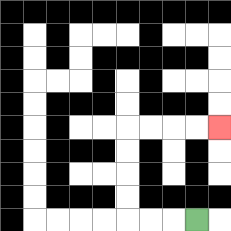{'start': '[8, 9]', 'end': '[9, 5]', 'path_directions': 'L,L,L,U,U,U,U,R,R,R,R', 'path_coordinates': '[[8, 9], [7, 9], [6, 9], [5, 9], [5, 8], [5, 7], [5, 6], [5, 5], [6, 5], [7, 5], [8, 5], [9, 5]]'}